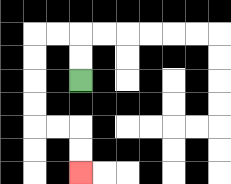{'start': '[3, 3]', 'end': '[3, 7]', 'path_directions': 'U,U,L,L,D,D,D,D,R,R,D,D', 'path_coordinates': '[[3, 3], [3, 2], [3, 1], [2, 1], [1, 1], [1, 2], [1, 3], [1, 4], [1, 5], [2, 5], [3, 5], [3, 6], [3, 7]]'}